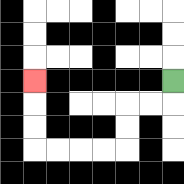{'start': '[7, 3]', 'end': '[1, 3]', 'path_directions': 'D,L,L,D,D,L,L,L,L,U,U,U', 'path_coordinates': '[[7, 3], [7, 4], [6, 4], [5, 4], [5, 5], [5, 6], [4, 6], [3, 6], [2, 6], [1, 6], [1, 5], [1, 4], [1, 3]]'}